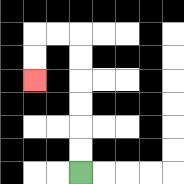{'start': '[3, 7]', 'end': '[1, 3]', 'path_directions': 'U,U,U,U,U,U,L,L,D,D', 'path_coordinates': '[[3, 7], [3, 6], [3, 5], [3, 4], [3, 3], [3, 2], [3, 1], [2, 1], [1, 1], [1, 2], [1, 3]]'}